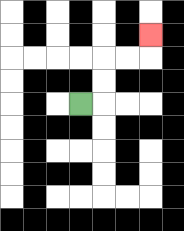{'start': '[3, 4]', 'end': '[6, 1]', 'path_directions': 'R,U,U,R,R,U', 'path_coordinates': '[[3, 4], [4, 4], [4, 3], [4, 2], [5, 2], [6, 2], [6, 1]]'}